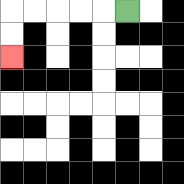{'start': '[5, 0]', 'end': '[0, 2]', 'path_directions': 'L,L,L,L,L,D,D', 'path_coordinates': '[[5, 0], [4, 0], [3, 0], [2, 0], [1, 0], [0, 0], [0, 1], [0, 2]]'}